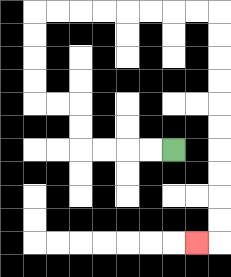{'start': '[7, 6]', 'end': '[8, 10]', 'path_directions': 'L,L,L,L,U,U,L,L,U,U,U,U,R,R,R,R,R,R,R,R,D,D,D,D,D,D,D,D,D,D,L', 'path_coordinates': '[[7, 6], [6, 6], [5, 6], [4, 6], [3, 6], [3, 5], [3, 4], [2, 4], [1, 4], [1, 3], [1, 2], [1, 1], [1, 0], [2, 0], [3, 0], [4, 0], [5, 0], [6, 0], [7, 0], [8, 0], [9, 0], [9, 1], [9, 2], [9, 3], [9, 4], [9, 5], [9, 6], [9, 7], [9, 8], [9, 9], [9, 10], [8, 10]]'}